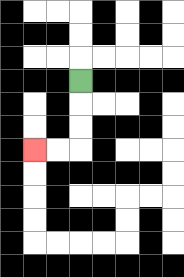{'start': '[3, 3]', 'end': '[1, 6]', 'path_directions': 'D,D,D,L,L', 'path_coordinates': '[[3, 3], [3, 4], [3, 5], [3, 6], [2, 6], [1, 6]]'}